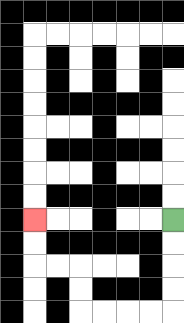{'start': '[7, 9]', 'end': '[1, 9]', 'path_directions': 'D,D,D,D,L,L,L,L,U,U,L,L,U,U', 'path_coordinates': '[[7, 9], [7, 10], [7, 11], [7, 12], [7, 13], [6, 13], [5, 13], [4, 13], [3, 13], [3, 12], [3, 11], [2, 11], [1, 11], [1, 10], [1, 9]]'}